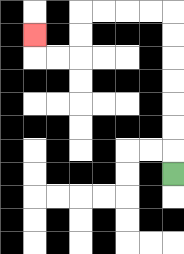{'start': '[7, 7]', 'end': '[1, 1]', 'path_directions': 'U,U,U,U,U,U,U,L,L,L,L,D,D,L,L,U', 'path_coordinates': '[[7, 7], [7, 6], [7, 5], [7, 4], [7, 3], [7, 2], [7, 1], [7, 0], [6, 0], [5, 0], [4, 0], [3, 0], [3, 1], [3, 2], [2, 2], [1, 2], [1, 1]]'}